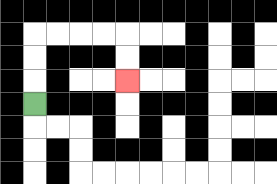{'start': '[1, 4]', 'end': '[5, 3]', 'path_directions': 'U,U,U,R,R,R,R,D,D', 'path_coordinates': '[[1, 4], [1, 3], [1, 2], [1, 1], [2, 1], [3, 1], [4, 1], [5, 1], [5, 2], [5, 3]]'}